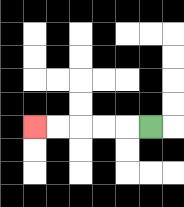{'start': '[6, 5]', 'end': '[1, 5]', 'path_directions': 'L,L,L,L,L', 'path_coordinates': '[[6, 5], [5, 5], [4, 5], [3, 5], [2, 5], [1, 5]]'}